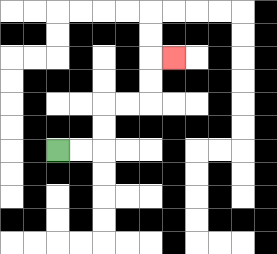{'start': '[2, 6]', 'end': '[7, 2]', 'path_directions': 'R,R,U,U,R,R,U,U,R', 'path_coordinates': '[[2, 6], [3, 6], [4, 6], [4, 5], [4, 4], [5, 4], [6, 4], [6, 3], [6, 2], [7, 2]]'}